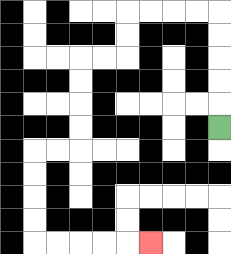{'start': '[9, 5]', 'end': '[6, 10]', 'path_directions': 'U,U,U,U,U,L,L,L,L,D,D,L,L,D,D,D,D,L,L,D,D,D,D,R,R,R,R,R', 'path_coordinates': '[[9, 5], [9, 4], [9, 3], [9, 2], [9, 1], [9, 0], [8, 0], [7, 0], [6, 0], [5, 0], [5, 1], [5, 2], [4, 2], [3, 2], [3, 3], [3, 4], [3, 5], [3, 6], [2, 6], [1, 6], [1, 7], [1, 8], [1, 9], [1, 10], [2, 10], [3, 10], [4, 10], [5, 10], [6, 10]]'}